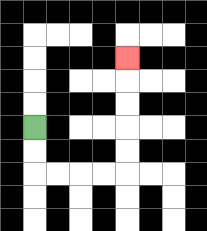{'start': '[1, 5]', 'end': '[5, 2]', 'path_directions': 'D,D,R,R,R,R,U,U,U,U,U', 'path_coordinates': '[[1, 5], [1, 6], [1, 7], [2, 7], [3, 7], [4, 7], [5, 7], [5, 6], [5, 5], [5, 4], [5, 3], [5, 2]]'}